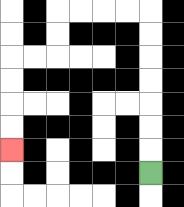{'start': '[6, 7]', 'end': '[0, 6]', 'path_directions': 'U,U,U,U,U,U,U,L,L,L,L,D,D,L,L,D,D,D,D', 'path_coordinates': '[[6, 7], [6, 6], [6, 5], [6, 4], [6, 3], [6, 2], [6, 1], [6, 0], [5, 0], [4, 0], [3, 0], [2, 0], [2, 1], [2, 2], [1, 2], [0, 2], [0, 3], [0, 4], [0, 5], [0, 6]]'}